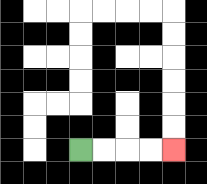{'start': '[3, 6]', 'end': '[7, 6]', 'path_directions': 'R,R,R,R', 'path_coordinates': '[[3, 6], [4, 6], [5, 6], [6, 6], [7, 6]]'}